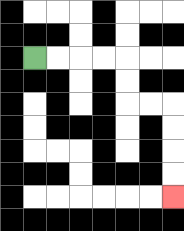{'start': '[1, 2]', 'end': '[7, 8]', 'path_directions': 'R,R,R,R,D,D,R,R,D,D,D,D', 'path_coordinates': '[[1, 2], [2, 2], [3, 2], [4, 2], [5, 2], [5, 3], [5, 4], [6, 4], [7, 4], [7, 5], [7, 6], [7, 7], [7, 8]]'}